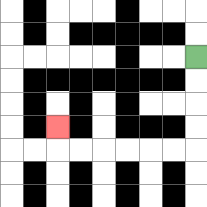{'start': '[8, 2]', 'end': '[2, 5]', 'path_directions': 'D,D,D,D,L,L,L,L,L,L,U', 'path_coordinates': '[[8, 2], [8, 3], [8, 4], [8, 5], [8, 6], [7, 6], [6, 6], [5, 6], [4, 6], [3, 6], [2, 6], [2, 5]]'}